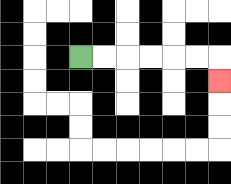{'start': '[3, 2]', 'end': '[9, 3]', 'path_directions': 'R,R,R,R,R,R,D', 'path_coordinates': '[[3, 2], [4, 2], [5, 2], [6, 2], [7, 2], [8, 2], [9, 2], [9, 3]]'}